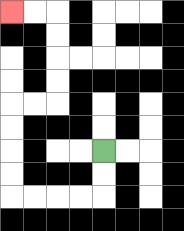{'start': '[4, 6]', 'end': '[0, 0]', 'path_directions': 'D,D,L,L,L,L,U,U,U,U,R,R,U,U,U,U,L,L', 'path_coordinates': '[[4, 6], [4, 7], [4, 8], [3, 8], [2, 8], [1, 8], [0, 8], [0, 7], [0, 6], [0, 5], [0, 4], [1, 4], [2, 4], [2, 3], [2, 2], [2, 1], [2, 0], [1, 0], [0, 0]]'}